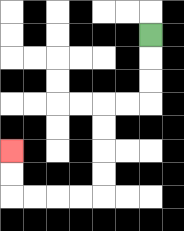{'start': '[6, 1]', 'end': '[0, 6]', 'path_directions': 'D,D,D,L,L,D,D,D,D,L,L,L,L,U,U', 'path_coordinates': '[[6, 1], [6, 2], [6, 3], [6, 4], [5, 4], [4, 4], [4, 5], [4, 6], [4, 7], [4, 8], [3, 8], [2, 8], [1, 8], [0, 8], [0, 7], [0, 6]]'}